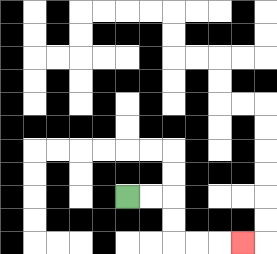{'start': '[5, 8]', 'end': '[10, 10]', 'path_directions': 'R,R,D,D,R,R,R', 'path_coordinates': '[[5, 8], [6, 8], [7, 8], [7, 9], [7, 10], [8, 10], [9, 10], [10, 10]]'}